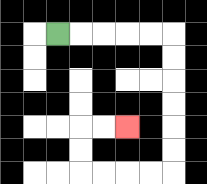{'start': '[2, 1]', 'end': '[5, 5]', 'path_directions': 'R,R,R,R,R,D,D,D,D,D,D,L,L,L,L,U,U,R,R', 'path_coordinates': '[[2, 1], [3, 1], [4, 1], [5, 1], [6, 1], [7, 1], [7, 2], [7, 3], [7, 4], [7, 5], [7, 6], [7, 7], [6, 7], [5, 7], [4, 7], [3, 7], [3, 6], [3, 5], [4, 5], [5, 5]]'}